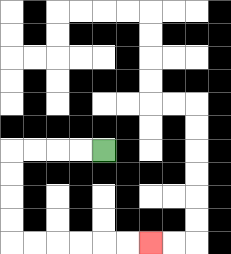{'start': '[4, 6]', 'end': '[6, 10]', 'path_directions': 'L,L,L,L,D,D,D,D,R,R,R,R,R,R', 'path_coordinates': '[[4, 6], [3, 6], [2, 6], [1, 6], [0, 6], [0, 7], [0, 8], [0, 9], [0, 10], [1, 10], [2, 10], [3, 10], [4, 10], [5, 10], [6, 10]]'}